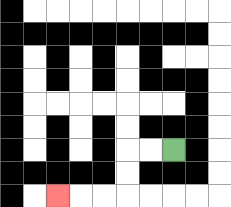{'start': '[7, 6]', 'end': '[2, 8]', 'path_directions': 'L,L,D,D,L,L,L', 'path_coordinates': '[[7, 6], [6, 6], [5, 6], [5, 7], [5, 8], [4, 8], [3, 8], [2, 8]]'}